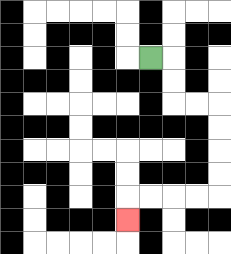{'start': '[6, 2]', 'end': '[5, 9]', 'path_directions': 'R,D,D,R,R,D,D,D,D,L,L,L,L,D', 'path_coordinates': '[[6, 2], [7, 2], [7, 3], [7, 4], [8, 4], [9, 4], [9, 5], [9, 6], [9, 7], [9, 8], [8, 8], [7, 8], [6, 8], [5, 8], [5, 9]]'}